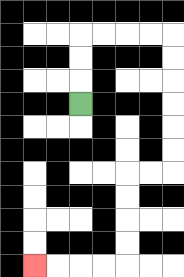{'start': '[3, 4]', 'end': '[1, 11]', 'path_directions': 'U,U,U,R,R,R,R,D,D,D,D,D,D,L,L,D,D,D,D,L,L,L,L', 'path_coordinates': '[[3, 4], [3, 3], [3, 2], [3, 1], [4, 1], [5, 1], [6, 1], [7, 1], [7, 2], [7, 3], [7, 4], [7, 5], [7, 6], [7, 7], [6, 7], [5, 7], [5, 8], [5, 9], [5, 10], [5, 11], [4, 11], [3, 11], [2, 11], [1, 11]]'}